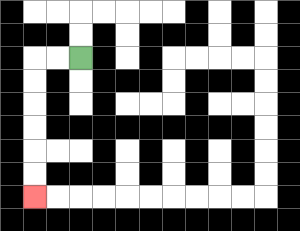{'start': '[3, 2]', 'end': '[1, 8]', 'path_directions': 'L,L,D,D,D,D,D,D', 'path_coordinates': '[[3, 2], [2, 2], [1, 2], [1, 3], [1, 4], [1, 5], [1, 6], [1, 7], [1, 8]]'}